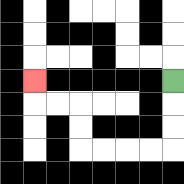{'start': '[7, 3]', 'end': '[1, 3]', 'path_directions': 'D,D,D,L,L,L,L,U,U,L,L,U', 'path_coordinates': '[[7, 3], [7, 4], [7, 5], [7, 6], [6, 6], [5, 6], [4, 6], [3, 6], [3, 5], [3, 4], [2, 4], [1, 4], [1, 3]]'}